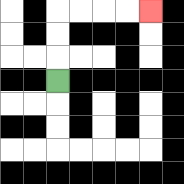{'start': '[2, 3]', 'end': '[6, 0]', 'path_directions': 'U,U,U,R,R,R,R', 'path_coordinates': '[[2, 3], [2, 2], [2, 1], [2, 0], [3, 0], [4, 0], [5, 0], [6, 0]]'}